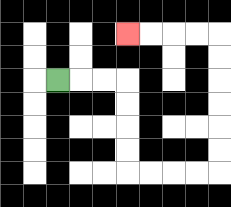{'start': '[2, 3]', 'end': '[5, 1]', 'path_directions': 'R,R,R,D,D,D,D,R,R,R,R,U,U,U,U,U,U,L,L,L,L', 'path_coordinates': '[[2, 3], [3, 3], [4, 3], [5, 3], [5, 4], [5, 5], [5, 6], [5, 7], [6, 7], [7, 7], [8, 7], [9, 7], [9, 6], [9, 5], [9, 4], [9, 3], [9, 2], [9, 1], [8, 1], [7, 1], [6, 1], [5, 1]]'}